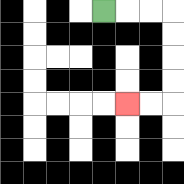{'start': '[4, 0]', 'end': '[5, 4]', 'path_directions': 'R,R,R,D,D,D,D,L,L', 'path_coordinates': '[[4, 0], [5, 0], [6, 0], [7, 0], [7, 1], [7, 2], [7, 3], [7, 4], [6, 4], [5, 4]]'}